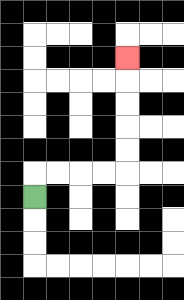{'start': '[1, 8]', 'end': '[5, 2]', 'path_directions': 'U,R,R,R,R,U,U,U,U,U', 'path_coordinates': '[[1, 8], [1, 7], [2, 7], [3, 7], [4, 7], [5, 7], [5, 6], [5, 5], [5, 4], [5, 3], [5, 2]]'}